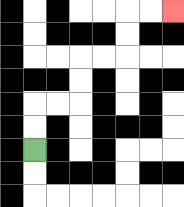{'start': '[1, 6]', 'end': '[7, 0]', 'path_directions': 'U,U,R,R,U,U,R,R,U,U,R,R', 'path_coordinates': '[[1, 6], [1, 5], [1, 4], [2, 4], [3, 4], [3, 3], [3, 2], [4, 2], [5, 2], [5, 1], [5, 0], [6, 0], [7, 0]]'}